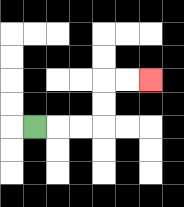{'start': '[1, 5]', 'end': '[6, 3]', 'path_directions': 'R,R,R,U,U,R,R', 'path_coordinates': '[[1, 5], [2, 5], [3, 5], [4, 5], [4, 4], [4, 3], [5, 3], [6, 3]]'}